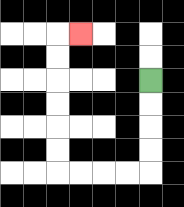{'start': '[6, 3]', 'end': '[3, 1]', 'path_directions': 'D,D,D,D,L,L,L,L,U,U,U,U,U,U,R', 'path_coordinates': '[[6, 3], [6, 4], [6, 5], [6, 6], [6, 7], [5, 7], [4, 7], [3, 7], [2, 7], [2, 6], [2, 5], [2, 4], [2, 3], [2, 2], [2, 1], [3, 1]]'}